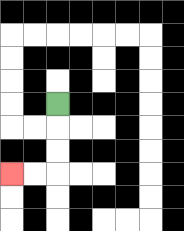{'start': '[2, 4]', 'end': '[0, 7]', 'path_directions': 'D,D,D,L,L', 'path_coordinates': '[[2, 4], [2, 5], [2, 6], [2, 7], [1, 7], [0, 7]]'}